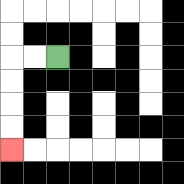{'start': '[2, 2]', 'end': '[0, 6]', 'path_directions': 'L,L,D,D,D,D', 'path_coordinates': '[[2, 2], [1, 2], [0, 2], [0, 3], [0, 4], [0, 5], [0, 6]]'}